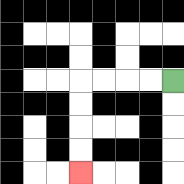{'start': '[7, 3]', 'end': '[3, 7]', 'path_directions': 'L,L,L,L,D,D,D,D', 'path_coordinates': '[[7, 3], [6, 3], [5, 3], [4, 3], [3, 3], [3, 4], [3, 5], [3, 6], [3, 7]]'}